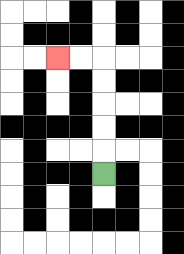{'start': '[4, 7]', 'end': '[2, 2]', 'path_directions': 'U,U,U,U,U,L,L', 'path_coordinates': '[[4, 7], [4, 6], [4, 5], [4, 4], [4, 3], [4, 2], [3, 2], [2, 2]]'}